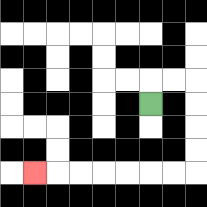{'start': '[6, 4]', 'end': '[1, 7]', 'path_directions': 'U,R,R,D,D,D,D,L,L,L,L,L,L,L', 'path_coordinates': '[[6, 4], [6, 3], [7, 3], [8, 3], [8, 4], [8, 5], [8, 6], [8, 7], [7, 7], [6, 7], [5, 7], [4, 7], [3, 7], [2, 7], [1, 7]]'}